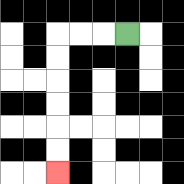{'start': '[5, 1]', 'end': '[2, 7]', 'path_directions': 'L,L,L,D,D,D,D,D,D', 'path_coordinates': '[[5, 1], [4, 1], [3, 1], [2, 1], [2, 2], [2, 3], [2, 4], [2, 5], [2, 6], [2, 7]]'}